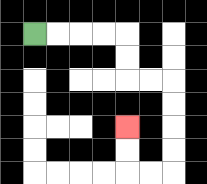{'start': '[1, 1]', 'end': '[5, 5]', 'path_directions': 'R,R,R,R,D,D,R,R,D,D,D,D,L,L,U,U', 'path_coordinates': '[[1, 1], [2, 1], [3, 1], [4, 1], [5, 1], [5, 2], [5, 3], [6, 3], [7, 3], [7, 4], [7, 5], [7, 6], [7, 7], [6, 7], [5, 7], [5, 6], [5, 5]]'}